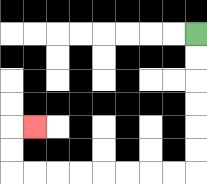{'start': '[8, 1]', 'end': '[1, 5]', 'path_directions': 'D,D,D,D,D,D,L,L,L,L,L,L,L,L,U,U,R', 'path_coordinates': '[[8, 1], [8, 2], [8, 3], [8, 4], [8, 5], [8, 6], [8, 7], [7, 7], [6, 7], [5, 7], [4, 7], [3, 7], [2, 7], [1, 7], [0, 7], [0, 6], [0, 5], [1, 5]]'}